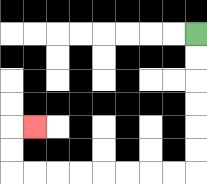{'start': '[8, 1]', 'end': '[1, 5]', 'path_directions': 'D,D,D,D,D,D,L,L,L,L,L,L,L,L,U,U,R', 'path_coordinates': '[[8, 1], [8, 2], [8, 3], [8, 4], [8, 5], [8, 6], [8, 7], [7, 7], [6, 7], [5, 7], [4, 7], [3, 7], [2, 7], [1, 7], [0, 7], [0, 6], [0, 5], [1, 5]]'}